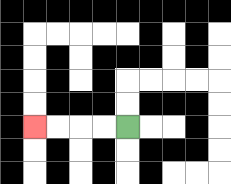{'start': '[5, 5]', 'end': '[1, 5]', 'path_directions': 'L,L,L,L', 'path_coordinates': '[[5, 5], [4, 5], [3, 5], [2, 5], [1, 5]]'}